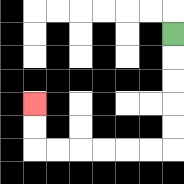{'start': '[7, 1]', 'end': '[1, 4]', 'path_directions': 'D,D,D,D,D,L,L,L,L,L,L,U,U', 'path_coordinates': '[[7, 1], [7, 2], [7, 3], [7, 4], [7, 5], [7, 6], [6, 6], [5, 6], [4, 6], [3, 6], [2, 6], [1, 6], [1, 5], [1, 4]]'}